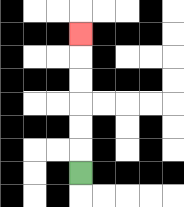{'start': '[3, 7]', 'end': '[3, 1]', 'path_directions': 'U,U,U,U,U,U', 'path_coordinates': '[[3, 7], [3, 6], [3, 5], [3, 4], [3, 3], [3, 2], [3, 1]]'}